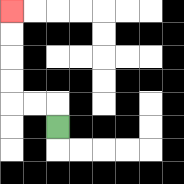{'start': '[2, 5]', 'end': '[0, 0]', 'path_directions': 'U,L,L,U,U,U,U', 'path_coordinates': '[[2, 5], [2, 4], [1, 4], [0, 4], [0, 3], [0, 2], [0, 1], [0, 0]]'}